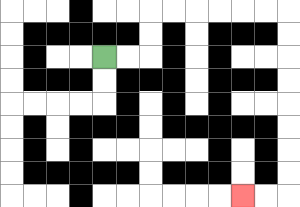{'start': '[4, 2]', 'end': '[10, 8]', 'path_directions': 'R,R,U,U,R,R,R,R,R,R,D,D,D,D,D,D,D,D,L,L', 'path_coordinates': '[[4, 2], [5, 2], [6, 2], [6, 1], [6, 0], [7, 0], [8, 0], [9, 0], [10, 0], [11, 0], [12, 0], [12, 1], [12, 2], [12, 3], [12, 4], [12, 5], [12, 6], [12, 7], [12, 8], [11, 8], [10, 8]]'}